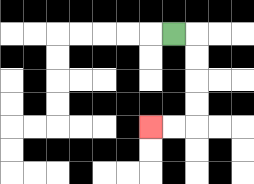{'start': '[7, 1]', 'end': '[6, 5]', 'path_directions': 'R,D,D,D,D,L,L', 'path_coordinates': '[[7, 1], [8, 1], [8, 2], [8, 3], [8, 4], [8, 5], [7, 5], [6, 5]]'}